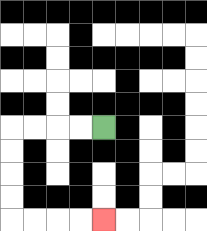{'start': '[4, 5]', 'end': '[4, 9]', 'path_directions': 'L,L,L,L,D,D,D,D,R,R,R,R', 'path_coordinates': '[[4, 5], [3, 5], [2, 5], [1, 5], [0, 5], [0, 6], [0, 7], [0, 8], [0, 9], [1, 9], [2, 9], [3, 9], [4, 9]]'}